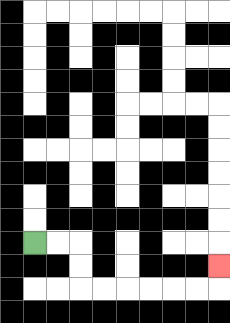{'start': '[1, 10]', 'end': '[9, 11]', 'path_directions': 'R,R,D,D,R,R,R,R,R,R,U', 'path_coordinates': '[[1, 10], [2, 10], [3, 10], [3, 11], [3, 12], [4, 12], [5, 12], [6, 12], [7, 12], [8, 12], [9, 12], [9, 11]]'}